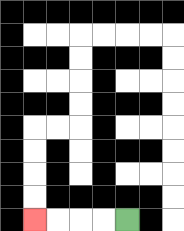{'start': '[5, 9]', 'end': '[1, 9]', 'path_directions': 'L,L,L,L', 'path_coordinates': '[[5, 9], [4, 9], [3, 9], [2, 9], [1, 9]]'}